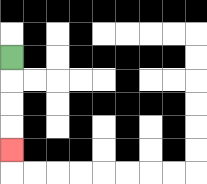{'start': '[0, 2]', 'end': '[0, 6]', 'path_directions': 'D,D,D,D', 'path_coordinates': '[[0, 2], [0, 3], [0, 4], [0, 5], [0, 6]]'}